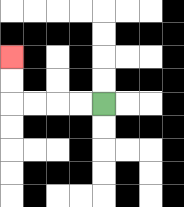{'start': '[4, 4]', 'end': '[0, 2]', 'path_directions': 'L,L,L,L,U,U', 'path_coordinates': '[[4, 4], [3, 4], [2, 4], [1, 4], [0, 4], [0, 3], [0, 2]]'}